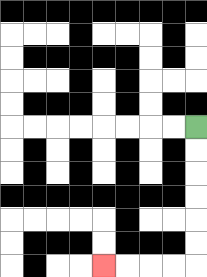{'start': '[8, 5]', 'end': '[4, 11]', 'path_directions': 'D,D,D,D,D,D,L,L,L,L', 'path_coordinates': '[[8, 5], [8, 6], [8, 7], [8, 8], [8, 9], [8, 10], [8, 11], [7, 11], [6, 11], [5, 11], [4, 11]]'}